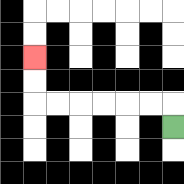{'start': '[7, 5]', 'end': '[1, 2]', 'path_directions': 'U,L,L,L,L,L,L,U,U', 'path_coordinates': '[[7, 5], [7, 4], [6, 4], [5, 4], [4, 4], [3, 4], [2, 4], [1, 4], [1, 3], [1, 2]]'}